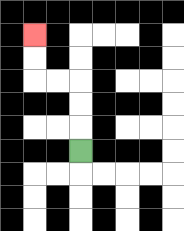{'start': '[3, 6]', 'end': '[1, 1]', 'path_directions': 'U,U,U,L,L,U,U', 'path_coordinates': '[[3, 6], [3, 5], [3, 4], [3, 3], [2, 3], [1, 3], [1, 2], [1, 1]]'}